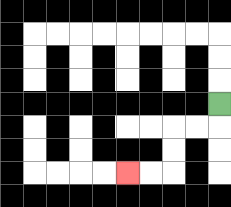{'start': '[9, 4]', 'end': '[5, 7]', 'path_directions': 'D,L,L,D,D,L,L', 'path_coordinates': '[[9, 4], [9, 5], [8, 5], [7, 5], [7, 6], [7, 7], [6, 7], [5, 7]]'}